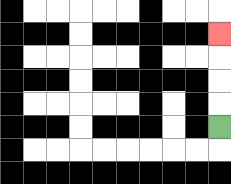{'start': '[9, 5]', 'end': '[9, 1]', 'path_directions': 'U,U,U,U', 'path_coordinates': '[[9, 5], [9, 4], [9, 3], [9, 2], [9, 1]]'}